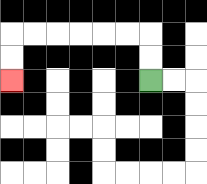{'start': '[6, 3]', 'end': '[0, 3]', 'path_directions': 'U,U,L,L,L,L,L,L,D,D', 'path_coordinates': '[[6, 3], [6, 2], [6, 1], [5, 1], [4, 1], [3, 1], [2, 1], [1, 1], [0, 1], [0, 2], [0, 3]]'}